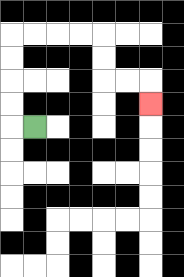{'start': '[1, 5]', 'end': '[6, 4]', 'path_directions': 'L,U,U,U,U,R,R,R,R,D,D,R,R,D', 'path_coordinates': '[[1, 5], [0, 5], [0, 4], [0, 3], [0, 2], [0, 1], [1, 1], [2, 1], [3, 1], [4, 1], [4, 2], [4, 3], [5, 3], [6, 3], [6, 4]]'}